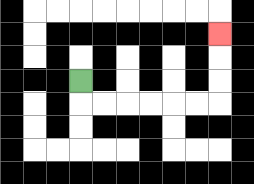{'start': '[3, 3]', 'end': '[9, 1]', 'path_directions': 'D,R,R,R,R,R,R,U,U,U', 'path_coordinates': '[[3, 3], [3, 4], [4, 4], [5, 4], [6, 4], [7, 4], [8, 4], [9, 4], [9, 3], [9, 2], [9, 1]]'}